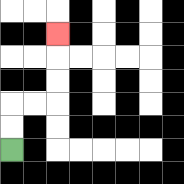{'start': '[0, 6]', 'end': '[2, 1]', 'path_directions': 'U,U,R,R,U,U,U', 'path_coordinates': '[[0, 6], [0, 5], [0, 4], [1, 4], [2, 4], [2, 3], [2, 2], [2, 1]]'}